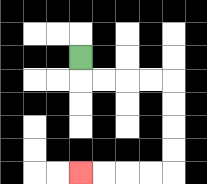{'start': '[3, 2]', 'end': '[3, 7]', 'path_directions': 'D,R,R,R,R,D,D,D,D,L,L,L,L', 'path_coordinates': '[[3, 2], [3, 3], [4, 3], [5, 3], [6, 3], [7, 3], [7, 4], [7, 5], [7, 6], [7, 7], [6, 7], [5, 7], [4, 7], [3, 7]]'}